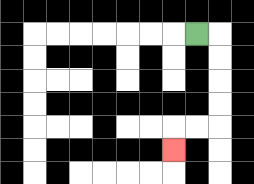{'start': '[8, 1]', 'end': '[7, 6]', 'path_directions': 'R,D,D,D,D,L,L,D', 'path_coordinates': '[[8, 1], [9, 1], [9, 2], [9, 3], [9, 4], [9, 5], [8, 5], [7, 5], [7, 6]]'}